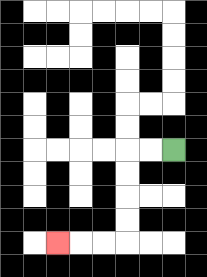{'start': '[7, 6]', 'end': '[2, 10]', 'path_directions': 'L,L,D,D,D,D,L,L,L', 'path_coordinates': '[[7, 6], [6, 6], [5, 6], [5, 7], [5, 8], [5, 9], [5, 10], [4, 10], [3, 10], [2, 10]]'}